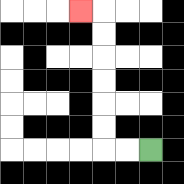{'start': '[6, 6]', 'end': '[3, 0]', 'path_directions': 'L,L,U,U,U,U,U,U,L', 'path_coordinates': '[[6, 6], [5, 6], [4, 6], [4, 5], [4, 4], [4, 3], [4, 2], [4, 1], [4, 0], [3, 0]]'}